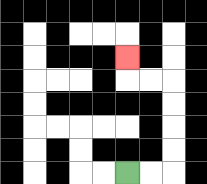{'start': '[5, 7]', 'end': '[5, 2]', 'path_directions': 'R,R,U,U,U,U,L,L,U', 'path_coordinates': '[[5, 7], [6, 7], [7, 7], [7, 6], [7, 5], [7, 4], [7, 3], [6, 3], [5, 3], [5, 2]]'}